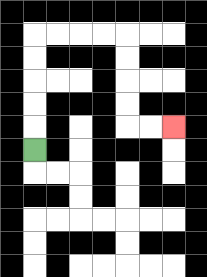{'start': '[1, 6]', 'end': '[7, 5]', 'path_directions': 'U,U,U,U,U,R,R,R,R,D,D,D,D,R,R', 'path_coordinates': '[[1, 6], [1, 5], [1, 4], [1, 3], [1, 2], [1, 1], [2, 1], [3, 1], [4, 1], [5, 1], [5, 2], [5, 3], [5, 4], [5, 5], [6, 5], [7, 5]]'}